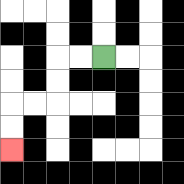{'start': '[4, 2]', 'end': '[0, 6]', 'path_directions': 'L,L,D,D,L,L,D,D', 'path_coordinates': '[[4, 2], [3, 2], [2, 2], [2, 3], [2, 4], [1, 4], [0, 4], [0, 5], [0, 6]]'}